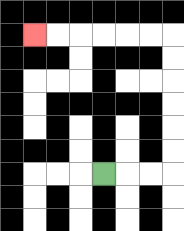{'start': '[4, 7]', 'end': '[1, 1]', 'path_directions': 'R,R,R,U,U,U,U,U,U,L,L,L,L,L,L', 'path_coordinates': '[[4, 7], [5, 7], [6, 7], [7, 7], [7, 6], [7, 5], [7, 4], [7, 3], [7, 2], [7, 1], [6, 1], [5, 1], [4, 1], [3, 1], [2, 1], [1, 1]]'}